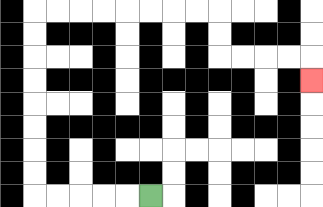{'start': '[6, 8]', 'end': '[13, 3]', 'path_directions': 'L,L,L,L,L,U,U,U,U,U,U,U,U,R,R,R,R,R,R,R,R,D,D,R,R,R,R,D', 'path_coordinates': '[[6, 8], [5, 8], [4, 8], [3, 8], [2, 8], [1, 8], [1, 7], [1, 6], [1, 5], [1, 4], [1, 3], [1, 2], [1, 1], [1, 0], [2, 0], [3, 0], [4, 0], [5, 0], [6, 0], [7, 0], [8, 0], [9, 0], [9, 1], [9, 2], [10, 2], [11, 2], [12, 2], [13, 2], [13, 3]]'}